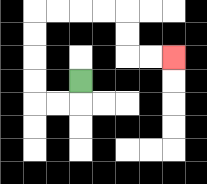{'start': '[3, 3]', 'end': '[7, 2]', 'path_directions': 'D,L,L,U,U,U,U,R,R,R,R,D,D,R,R', 'path_coordinates': '[[3, 3], [3, 4], [2, 4], [1, 4], [1, 3], [1, 2], [1, 1], [1, 0], [2, 0], [3, 0], [4, 0], [5, 0], [5, 1], [5, 2], [6, 2], [7, 2]]'}